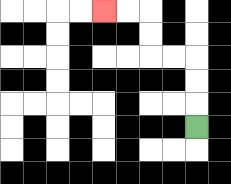{'start': '[8, 5]', 'end': '[4, 0]', 'path_directions': 'U,U,U,L,L,U,U,L,L', 'path_coordinates': '[[8, 5], [8, 4], [8, 3], [8, 2], [7, 2], [6, 2], [6, 1], [6, 0], [5, 0], [4, 0]]'}